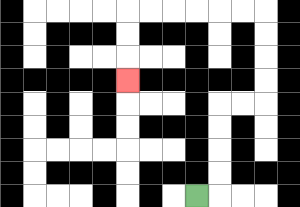{'start': '[8, 8]', 'end': '[5, 3]', 'path_directions': 'R,U,U,U,U,R,R,U,U,U,U,L,L,L,L,L,L,D,D,D', 'path_coordinates': '[[8, 8], [9, 8], [9, 7], [9, 6], [9, 5], [9, 4], [10, 4], [11, 4], [11, 3], [11, 2], [11, 1], [11, 0], [10, 0], [9, 0], [8, 0], [7, 0], [6, 0], [5, 0], [5, 1], [5, 2], [5, 3]]'}